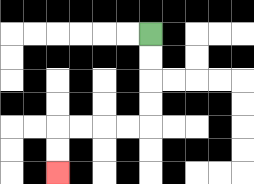{'start': '[6, 1]', 'end': '[2, 7]', 'path_directions': 'D,D,D,D,L,L,L,L,D,D', 'path_coordinates': '[[6, 1], [6, 2], [6, 3], [6, 4], [6, 5], [5, 5], [4, 5], [3, 5], [2, 5], [2, 6], [2, 7]]'}